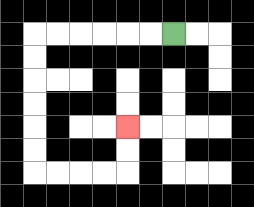{'start': '[7, 1]', 'end': '[5, 5]', 'path_directions': 'L,L,L,L,L,L,D,D,D,D,D,D,R,R,R,R,U,U', 'path_coordinates': '[[7, 1], [6, 1], [5, 1], [4, 1], [3, 1], [2, 1], [1, 1], [1, 2], [1, 3], [1, 4], [1, 5], [1, 6], [1, 7], [2, 7], [3, 7], [4, 7], [5, 7], [5, 6], [5, 5]]'}